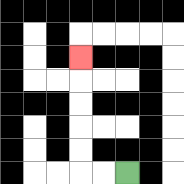{'start': '[5, 7]', 'end': '[3, 2]', 'path_directions': 'L,L,U,U,U,U,U', 'path_coordinates': '[[5, 7], [4, 7], [3, 7], [3, 6], [3, 5], [3, 4], [3, 3], [3, 2]]'}